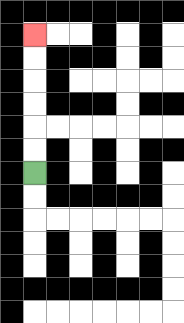{'start': '[1, 7]', 'end': '[1, 1]', 'path_directions': 'U,U,U,U,U,U', 'path_coordinates': '[[1, 7], [1, 6], [1, 5], [1, 4], [1, 3], [1, 2], [1, 1]]'}